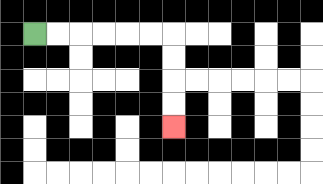{'start': '[1, 1]', 'end': '[7, 5]', 'path_directions': 'R,R,R,R,R,R,D,D,D,D', 'path_coordinates': '[[1, 1], [2, 1], [3, 1], [4, 1], [5, 1], [6, 1], [7, 1], [7, 2], [7, 3], [7, 4], [7, 5]]'}